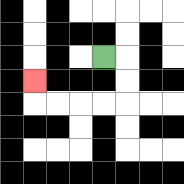{'start': '[4, 2]', 'end': '[1, 3]', 'path_directions': 'R,D,D,L,L,L,L,U', 'path_coordinates': '[[4, 2], [5, 2], [5, 3], [5, 4], [4, 4], [3, 4], [2, 4], [1, 4], [1, 3]]'}